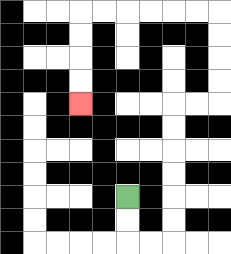{'start': '[5, 8]', 'end': '[3, 4]', 'path_directions': 'D,D,R,R,U,U,U,U,U,U,R,R,U,U,U,U,L,L,L,L,L,L,D,D,D,D', 'path_coordinates': '[[5, 8], [5, 9], [5, 10], [6, 10], [7, 10], [7, 9], [7, 8], [7, 7], [7, 6], [7, 5], [7, 4], [8, 4], [9, 4], [9, 3], [9, 2], [9, 1], [9, 0], [8, 0], [7, 0], [6, 0], [5, 0], [4, 0], [3, 0], [3, 1], [3, 2], [3, 3], [3, 4]]'}